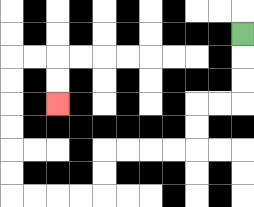{'start': '[10, 1]', 'end': '[2, 4]', 'path_directions': 'D,D,D,L,L,D,D,L,L,L,L,D,D,L,L,L,L,U,U,U,U,U,U,R,R,D,D', 'path_coordinates': '[[10, 1], [10, 2], [10, 3], [10, 4], [9, 4], [8, 4], [8, 5], [8, 6], [7, 6], [6, 6], [5, 6], [4, 6], [4, 7], [4, 8], [3, 8], [2, 8], [1, 8], [0, 8], [0, 7], [0, 6], [0, 5], [0, 4], [0, 3], [0, 2], [1, 2], [2, 2], [2, 3], [2, 4]]'}